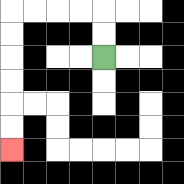{'start': '[4, 2]', 'end': '[0, 6]', 'path_directions': 'U,U,L,L,L,L,D,D,D,D,D,D', 'path_coordinates': '[[4, 2], [4, 1], [4, 0], [3, 0], [2, 0], [1, 0], [0, 0], [0, 1], [0, 2], [0, 3], [0, 4], [0, 5], [0, 6]]'}